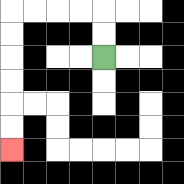{'start': '[4, 2]', 'end': '[0, 6]', 'path_directions': 'U,U,L,L,L,L,D,D,D,D,D,D', 'path_coordinates': '[[4, 2], [4, 1], [4, 0], [3, 0], [2, 0], [1, 0], [0, 0], [0, 1], [0, 2], [0, 3], [0, 4], [0, 5], [0, 6]]'}